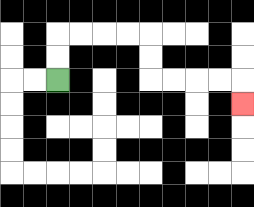{'start': '[2, 3]', 'end': '[10, 4]', 'path_directions': 'U,U,R,R,R,R,D,D,R,R,R,R,D', 'path_coordinates': '[[2, 3], [2, 2], [2, 1], [3, 1], [4, 1], [5, 1], [6, 1], [6, 2], [6, 3], [7, 3], [8, 3], [9, 3], [10, 3], [10, 4]]'}